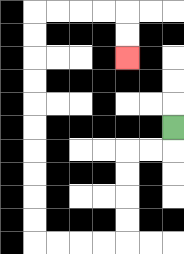{'start': '[7, 5]', 'end': '[5, 2]', 'path_directions': 'D,L,L,D,D,D,D,L,L,L,L,U,U,U,U,U,U,U,U,U,U,R,R,R,R,D,D', 'path_coordinates': '[[7, 5], [7, 6], [6, 6], [5, 6], [5, 7], [5, 8], [5, 9], [5, 10], [4, 10], [3, 10], [2, 10], [1, 10], [1, 9], [1, 8], [1, 7], [1, 6], [1, 5], [1, 4], [1, 3], [1, 2], [1, 1], [1, 0], [2, 0], [3, 0], [4, 0], [5, 0], [5, 1], [5, 2]]'}